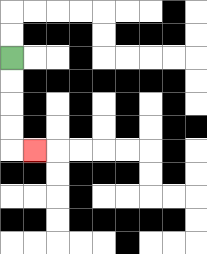{'start': '[0, 2]', 'end': '[1, 6]', 'path_directions': 'D,D,D,D,R', 'path_coordinates': '[[0, 2], [0, 3], [0, 4], [0, 5], [0, 6], [1, 6]]'}